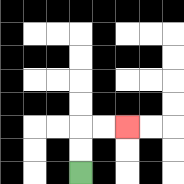{'start': '[3, 7]', 'end': '[5, 5]', 'path_directions': 'U,U,R,R', 'path_coordinates': '[[3, 7], [3, 6], [3, 5], [4, 5], [5, 5]]'}